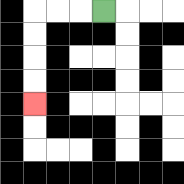{'start': '[4, 0]', 'end': '[1, 4]', 'path_directions': 'L,L,L,D,D,D,D', 'path_coordinates': '[[4, 0], [3, 0], [2, 0], [1, 0], [1, 1], [1, 2], [1, 3], [1, 4]]'}